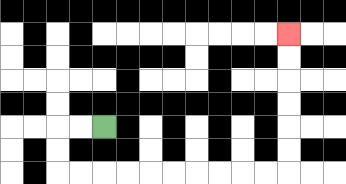{'start': '[4, 5]', 'end': '[12, 1]', 'path_directions': 'L,L,D,D,R,R,R,R,R,R,R,R,R,R,U,U,U,U,U,U', 'path_coordinates': '[[4, 5], [3, 5], [2, 5], [2, 6], [2, 7], [3, 7], [4, 7], [5, 7], [6, 7], [7, 7], [8, 7], [9, 7], [10, 7], [11, 7], [12, 7], [12, 6], [12, 5], [12, 4], [12, 3], [12, 2], [12, 1]]'}